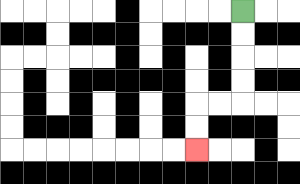{'start': '[10, 0]', 'end': '[8, 6]', 'path_directions': 'D,D,D,D,L,L,D,D', 'path_coordinates': '[[10, 0], [10, 1], [10, 2], [10, 3], [10, 4], [9, 4], [8, 4], [8, 5], [8, 6]]'}